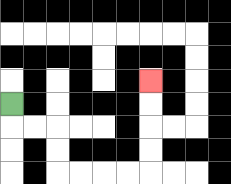{'start': '[0, 4]', 'end': '[6, 3]', 'path_directions': 'D,R,R,D,D,R,R,R,R,U,U,U,U', 'path_coordinates': '[[0, 4], [0, 5], [1, 5], [2, 5], [2, 6], [2, 7], [3, 7], [4, 7], [5, 7], [6, 7], [6, 6], [6, 5], [6, 4], [6, 3]]'}